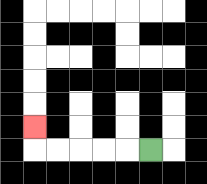{'start': '[6, 6]', 'end': '[1, 5]', 'path_directions': 'L,L,L,L,L,U', 'path_coordinates': '[[6, 6], [5, 6], [4, 6], [3, 6], [2, 6], [1, 6], [1, 5]]'}